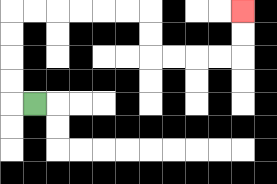{'start': '[1, 4]', 'end': '[10, 0]', 'path_directions': 'L,U,U,U,U,R,R,R,R,R,R,D,D,R,R,R,R,U,U', 'path_coordinates': '[[1, 4], [0, 4], [0, 3], [0, 2], [0, 1], [0, 0], [1, 0], [2, 0], [3, 0], [4, 0], [5, 0], [6, 0], [6, 1], [6, 2], [7, 2], [8, 2], [9, 2], [10, 2], [10, 1], [10, 0]]'}